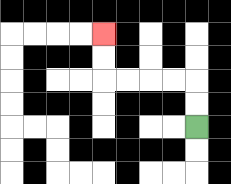{'start': '[8, 5]', 'end': '[4, 1]', 'path_directions': 'U,U,L,L,L,L,U,U', 'path_coordinates': '[[8, 5], [8, 4], [8, 3], [7, 3], [6, 3], [5, 3], [4, 3], [4, 2], [4, 1]]'}